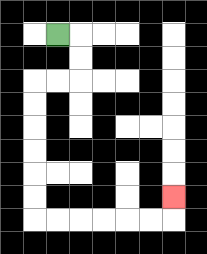{'start': '[2, 1]', 'end': '[7, 8]', 'path_directions': 'R,D,D,L,L,D,D,D,D,D,D,R,R,R,R,R,R,U', 'path_coordinates': '[[2, 1], [3, 1], [3, 2], [3, 3], [2, 3], [1, 3], [1, 4], [1, 5], [1, 6], [1, 7], [1, 8], [1, 9], [2, 9], [3, 9], [4, 9], [5, 9], [6, 9], [7, 9], [7, 8]]'}